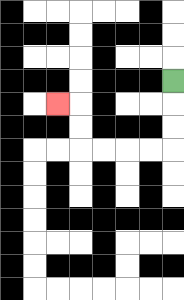{'start': '[7, 3]', 'end': '[2, 4]', 'path_directions': 'D,D,D,L,L,L,L,U,U,L', 'path_coordinates': '[[7, 3], [7, 4], [7, 5], [7, 6], [6, 6], [5, 6], [4, 6], [3, 6], [3, 5], [3, 4], [2, 4]]'}